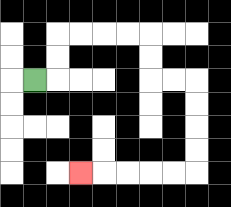{'start': '[1, 3]', 'end': '[3, 7]', 'path_directions': 'R,U,U,R,R,R,R,D,D,R,R,D,D,D,D,L,L,L,L,L', 'path_coordinates': '[[1, 3], [2, 3], [2, 2], [2, 1], [3, 1], [4, 1], [5, 1], [6, 1], [6, 2], [6, 3], [7, 3], [8, 3], [8, 4], [8, 5], [8, 6], [8, 7], [7, 7], [6, 7], [5, 7], [4, 7], [3, 7]]'}